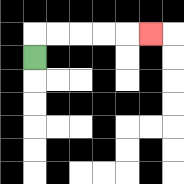{'start': '[1, 2]', 'end': '[6, 1]', 'path_directions': 'U,R,R,R,R,R', 'path_coordinates': '[[1, 2], [1, 1], [2, 1], [3, 1], [4, 1], [5, 1], [6, 1]]'}